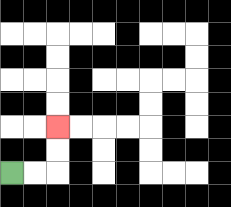{'start': '[0, 7]', 'end': '[2, 5]', 'path_directions': 'R,R,U,U', 'path_coordinates': '[[0, 7], [1, 7], [2, 7], [2, 6], [2, 5]]'}